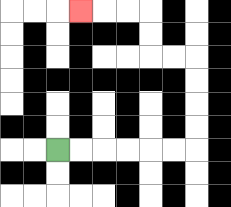{'start': '[2, 6]', 'end': '[3, 0]', 'path_directions': 'R,R,R,R,R,R,U,U,U,U,L,L,U,U,L,L,L', 'path_coordinates': '[[2, 6], [3, 6], [4, 6], [5, 6], [6, 6], [7, 6], [8, 6], [8, 5], [8, 4], [8, 3], [8, 2], [7, 2], [6, 2], [6, 1], [6, 0], [5, 0], [4, 0], [3, 0]]'}